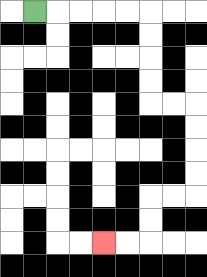{'start': '[1, 0]', 'end': '[4, 10]', 'path_directions': 'R,R,R,R,R,D,D,D,D,R,R,D,D,D,D,L,L,D,D,L,L', 'path_coordinates': '[[1, 0], [2, 0], [3, 0], [4, 0], [5, 0], [6, 0], [6, 1], [6, 2], [6, 3], [6, 4], [7, 4], [8, 4], [8, 5], [8, 6], [8, 7], [8, 8], [7, 8], [6, 8], [6, 9], [6, 10], [5, 10], [4, 10]]'}